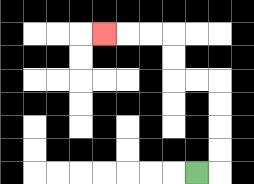{'start': '[8, 7]', 'end': '[4, 1]', 'path_directions': 'R,U,U,U,U,L,L,U,U,L,L,L', 'path_coordinates': '[[8, 7], [9, 7], [9, 6], [9, 5], [9, 4], [9, 3], [8, 3], [7, 3], [7, 2], [7, 1], [6, 1], [5, 1], [4, 1]]'}